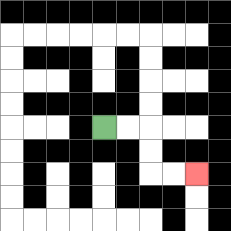{'start': '[4, 5]', 'end': '[8, 7]', 'path_directions': 'R,R,D,D,R,R', 'path_coordinates': '[[4, 5], [5, 5], [6, 5], [6, 6], [6, 7], [7, 7], [8, 7]]'}